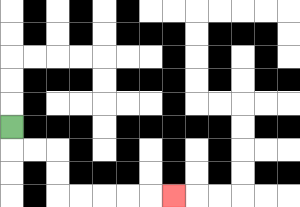{'start': '[0, 5]', 'end': '[7, 8]', 'path_directions': 'D,R,R,D,D,R,R,R,R,R', 'path_coordinates': '[[0, 5], [0, 6], [1, 6], [2, 6], [2, 7], [2, 8], [3, 8], [4, 8], [5, 8], [6, 8], [7, 8]]'}